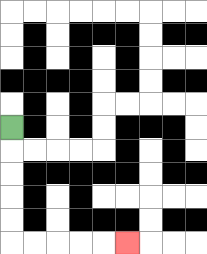{'start': '[0, 5]', 'end': '[5, 10]', 'path_directions': 'D,D,D,D,D,R,R,R,R,R', 'path_coordinates': '[[0, 5], [0, 6], [0, 7], [0, 8], [0, 9], [0, 10], [1, 10], [2, 10], [3, 10], [4, 10], [5, 10]]'}